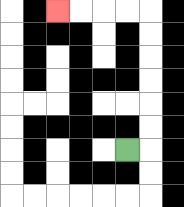{'start': '[5, 6]', 'end': '[2, 0]', 'path_directions': 'R,U,U,U,U,U,U,L,L,L,L', 'path_coordinates': '[[5, 6], [6, 6], [6, 5], [6, 4], [6, 3], [6, 2], [6, 1], [6, 0], [5, 0], [4, 0], [3, 0], [2, 0]]'}